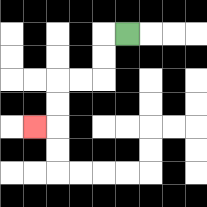{'start': '[5, 1]', 'end': '[1, 5]', 'path_directions': 'L,D,D,L,L,D,D,L', 'path_coordinates': '[[5, 1], [4, 1], [4, 2], [4, 3], [3, 3], [2, 3], [2, 4], [2, 5], [1, 5]]'}